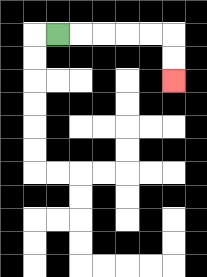{'start': '[2, 1]', 'end': '[7, 3]', 'path_directions': 'R,R,R,R,R,D,D', 'path_coordinates': '[[2, 1], [3, 1], [4, 1], [5, 1], [6, 1], [7, 1], [7, 2], [7, 3]]'}